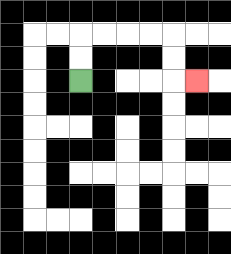{'start': '[3, 3]', 'end': '[8, 3]', 'path_directions': 'U,U,R,R,R,R,D,D,R', 'path_coordinates': '[[3, 3], [3, 2], [3, 1], [4, 1], [5, 1], [6, 1], [7, 1], [7, 2], [7, 3], [8, 3]]'}